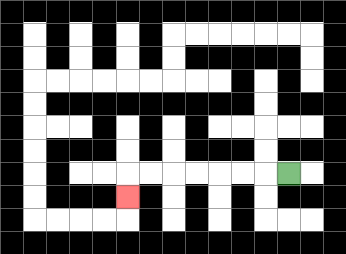{'start': '[12, 7]', 'end': '[5, 8]', 'path_directions': 'L,L,L,L,L,L,L,D', 'path_coordinates': '[[12, 7], [11, 7], [10, 7], [9, 7], [8, 7], [7, 7], [6, 7], [5, 7], [5, 8]]'}